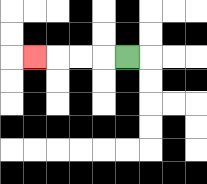{'start': '[5, 2]', 'end': '[1, 2]', 'path_directions': 'L,L,L,L', 'path_coordinates': '[[5, 2], [4, 2], [3, 2], [2, 2], [1, 2]]'}